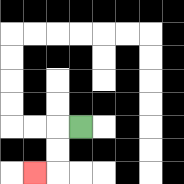{'start': '[3, 5]', 'end': '[1, 7]', 'path_directions': 'L,D,D,L', 'path_coordinates': '[[3, 5], [2, 5], [2, 6], [2, 7], [1, 7]]'}